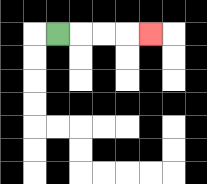{'start': '[2, 1]', 'end': '[6, 1]', 'path_directions': 'R,R,R,R', 'path_coordinates': '[[2, 1], [3, 1], [4, 1], [5, 1], [6, 1]]'}